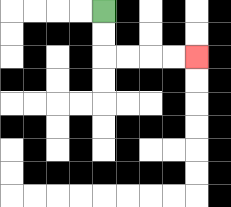{'start': '[4, 0]', 'end': '[8, 2]', 'path_directions': 'D,D,R,R,R,R', 'path_coordinates': '[[4, 0], [4, 1], [4, 2], [5, 2], [6, 2], [7, 2], [8, 2]]'}